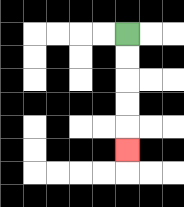{'start': '[5, 1]', 'end': '[5, 6]', 'path_directions': 'D,D,D,D,D', 'path_coordinates': '[[5, 1], [5, 2], [5, 3], [5, 4], [5, 5], [5, 6]]'}